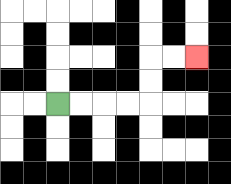{'start': '[2, 4]', 'end': '[8, 2]', 'path_directions': 'R,R,R,R,U,U,R,R', 'path_coordinates': '[[2, 4], [3, 4], [4, 4], [5, 4], [6, 4], [6, 3], [6, 2], [7, 2], [8, 2]]'}